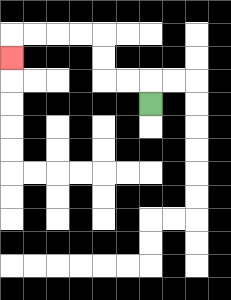{'start': '[6, 4]', 'end': '[0, 2]', 'path_directions': 'U,L,L,U,U,L,L,L,L,D', 'path_coordinates': '[[6, 4], [6, 3], [5, 3], [4, 3], [4, 2], [4, 1], [3, 1], [2, 1], [1, 1], [0, 1], [0, 2]]'}